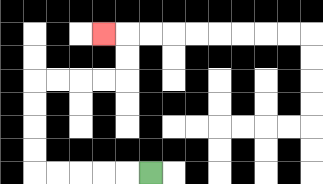{'start': '[6, 7]', 'end': '[4, 1]', 'path_directions': 'L,L,L,L,L,U,U,U,U,R,R,R,R,U,U,L', 'path_coordinates': '[[6, 7], [5, 7], [4, 7], [3, 7], [2, 7], [1, 7], [1, 6], [1, 5], [1, 4], [1, 3], [2, 3], [3, 3], [4, 3], [5, 3], [5, 2], [5, 1], [4, 1]]'}